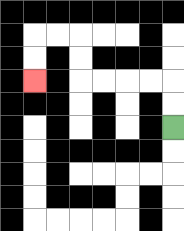{'start': '[7, 5]', 'end': '[1, 3]', 'path_directions': 'U,U,L,L,L,L,U,U,L,L,D,D', 'path_coordinates': '[[7, 5], [7, 4], [7, 3], [6, 3], [5, 3], [4, 3], [3, 3], [3, 2], [3, 1], [2, 1], [1, 1], [1, 2], [1, 3]]'}